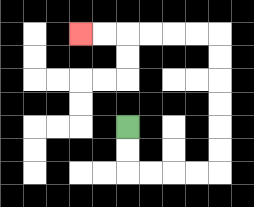{'start': '[5, 5]', 'end': '[3, 1]', 'path_directions': 'D,D,R,R,R,R,U,U,U,U,U,U,L,L,L,L,L,L', 'path_coordinates': '[[5, 5], [5, 6], [5, 7], [6, 7], [7, 7], [8, 7], [9, 7], [9, 6], [9, 5], [9, 4], [9, 3], [9, 2], [9, 1], [8, 1], [7, 1], [6, 1], [5, 1], [4, 1], [3, 1]]'}